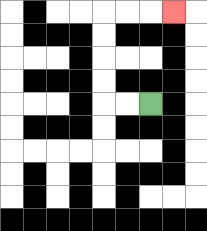{'start': '[6, 4]', 'end': '[7, 0]', 'path_directions': 'L,L,U,U,U,U,R,R,R', 'path_coordinates': '[[6, 4], [5, 4], [4, 4], [4, 3], [4, 2], [4, 1], [4, 0], [5, 0], [6, 0], [7, 0]]'}